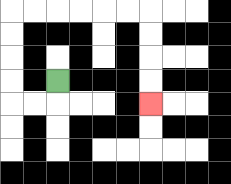{'start': '[2, 3]', 'end': '[6, 4]', 'path_directions': 'D,L,L,U,U,U,U,R,R,R,R,R,R,D,D,D,D', 'path_coordinates': '[[2, 3], [2, 4], [1, 4], [0, 4], [0, 3], [0, 2], [0, 1], [0, 0], [1, 0], [2, 0], [3, 0], [4, 0], [5, 0], [6, 0], [6, 1], [6, 2], [6, 3], [6, 4]]'}